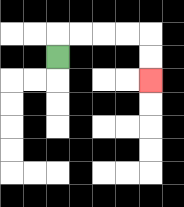{'start': '[2, 2]', 'end': '[6, 3]', 'path_directions': 'U,R,R,R,R,D,D', 'path_coordinates': '[[2, 2], [2, 1], [3, 1], [4, 1], [5, 1], [6, 1], [6, 2], [6, 3]]'}